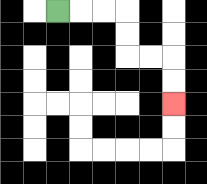{'start': '[2, 0]', 'end': '[7, 4]', 'path_directions': 'R,R,R,D,D,R,R,D,D', 'path_coordinates': '[[2, 0], [3, 0], [4, 0], [5, 0], [5, 1], [5, 2], [6, 2], [7, 2], [7, 3], [7, 4]]'}